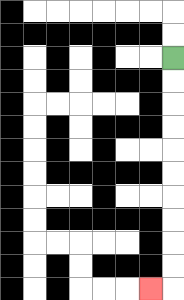{'start': '[7, 2]', 'end': '[6, 12]', 'path_directions': 'D,D,D,D,D,D,D,D,D,D,L', 'path_coordinates': '[[7, 2], [7, 3], [7, 4], [7, 5], [7, 6], [7, 7], [7, 8], [7, 9], [7, 10], [7, 11], [7, 12], [6, 12]]'}